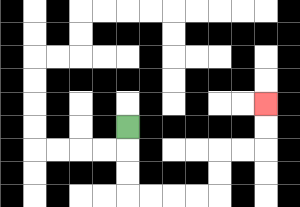{'start': '[5, 5]', 'end': '[11, 4]', 'path_directions': 'D,D,D,R,R,R,R,U,U,R,R,U,U', 'path_coordinates': '[[5, 5], [5, 6], [5, 7], [5, 8], [6, 8], [7, 8], [8, 8], [9, 8], [9, 7], [9, 6], [10, 6], [11, 6], [11, 5], [11, 4]]'}